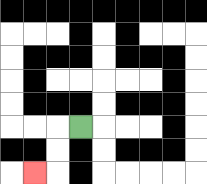{'start': '[3, 5]', 'end': '[1, 7]', 'path_directions': 'L,D,D,L', 'path_coordinates': '[[3, 5], [2, 5], [2, 6], [2, 7], [1, 7]]'}